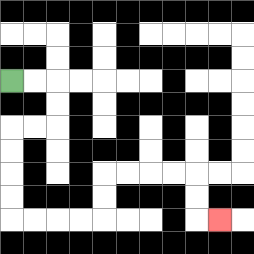{'start': '[0, 3]', 'end': '[9, 9]', 'path_directions': 'R,R,D,D,L,L,D,D,D,D,R,R,R,R,U,U,R,R,R,R,D,D,R', 'path_coordinates': '[[0, 3], [1, 3], [2, 3], [2, 4], [2, 5], [1, 5], [0, 5], [0, 6], [0, 7], [0, 8], [0, 9], [1, 9], [2, 9], [3, 9], [4, 9], [4, 8], [4, 7], [5, 7], [6, 7], [7, 7], [8, 7], [8, 8], [8, 9], [9, 9]]'}